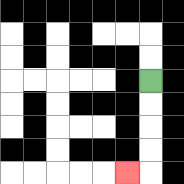{'start': '[6, 3]', 'end': '[5, 7]', 'path_directions': 'D,D,D,D,L', 'path_coordinates': '[[6, 3], [6, 4], [6, 5], [6, 6], [6, 7], [5, 7]]'}